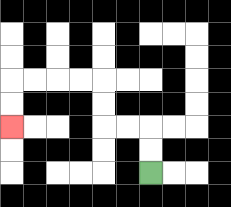{'start': '[6, 7]', 'end': '[0, 5]', 'path_directions': 'U,U,L,L,U,U,L,L,L,L,D,D', 'path_coordinates': '[[6, 7], [6, 6], [6, 5], [5, 5], [4, 5], [4, 4], [4, 3], [3, 3], [2, 3], [1, 3], [0, 3], [0, 4], [0, 5]]'}